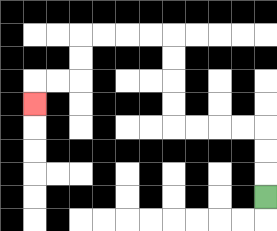{'start': '[11, 8]', 'end': '[1, 4]', 'path_directions': 'U,U,U,L,L,L,L,U,U,U,U,L,L,L,L,D,D,L,L,D', 'path_coordinates': '[[11, 8], [11, 7], [11, 6], [11, 5], [10, 5], [9, 5], [8, 5], [7, 5], [7, 4], [7, 3], [7, 2], [7, 1], [6, 1], [5, 1], [4, 1], [3, 1], [3, 2], [3, 3], [2, 3], [1, 3], [1, 4]]'}